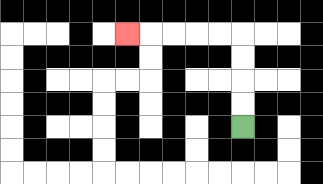{'start': '[10, 5]', 'end': '[5, 1]', 'path_directions': 'U,U,U,U,L,L,L,L,L', 'path_coordinates': '[[10, 5], [10, 4], [10, 3], [10, 2], [10, 1], [9, 1], [8, 1], [7, 1], [6, 1], [5, 1]]'}